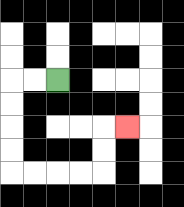{'start': '[2, 3]', 'end': '[5, 5]', 'path_directions': 'L,L,D,D,D,D,R,R,R,R,U,U,R', 'path_coordinates': '[[2, 3], [1, 3], [0, 3], [0, 4], [0, 5], [0, 6], [0, 7], [1, 7], [2, 7], [3, 7], [4, 7], [4, 6], [4, 5], [5, 5]]'}